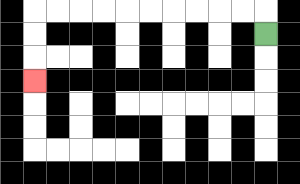{'start': '[11, 1]', 'end': '[1, 3]', 'path_directions': 'U,L,L,L,L,L,L,L,L,L,L,D,D,D', 'path_coordinates': '[[11, 1], [11, 0], [10, 0], [9, 0], [8, 0], [7, 0], [6, 0], [5, 0], [4, 0], [3, 0], [2, 0], [1, 0], [1, 1], [1, 2], [1, 3]]'}